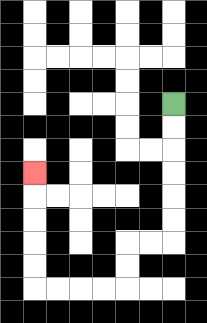{'start': '[7, 4]', 'end': '[1, 7]', 'path_directions': 'D,D,D,D,D,D,L,L,D,D,L,L,L,L,U,U,U,U,U', 'path_coordinates': '[[7, 4], [7, 5], [7, 6], [7, 7], [7, 8], [7, 9], [7, 10], [6, 10], [5, 10], [5, 11], [5, 12], [4, 12], [3, 12], [2, 12], [1, 12], [1, 11], [1, 10], [1, 9], [1, 8], [1, 7]]'}